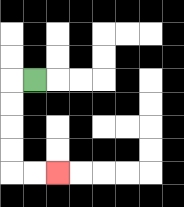{'start': '[1, 3]', 'end': '[2, 7]', 'path_directions': 'L,D,D,D,D,R,R', 'path_coordinates': '[[1, 3], [0, 3], [0, 4], [0, 5], [0, 6], [0, 7], [1, 7], [2, 7]]'}